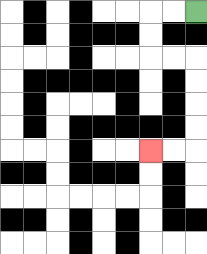{'start': '[8, 0]', 'end': '[6, 6]', 'path_directions': 'L,L,D,D,R,R,D,D,D,D,L,L', 'path_coordinates': '[[8, 0], [7, 0], [6, 0], [6, 1], [6, 2], [7, 2], [8, 2], [8, 3], [8, 4], [8, 5], [8, 6], [7, 6], [6, 6]]'}